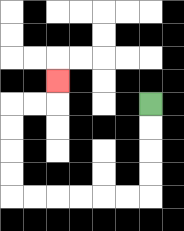{'start': '[6, 4]', 'end': '[2, 3]', 'path_directions': 'D,D,D,D,L,L,L,L,L,L,U,U,U,U,R,R,U', 'path_coordinates': '[[6, 4], [6, 5], [6, 6], [6, 7], [6, 8], [5, 8], [4, 8], [3, 8], [2, 8], [1, 8], [0, 8], [0, 7], [0, 6], [0, 5], [0, 4], [1, 4], [2, 4], [2, 3]]'}